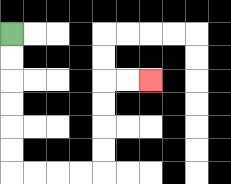{'start': '[0, 1]', 'end': '[6, 3]', 'path_directions': 'D,D,D,D,D,D,R,R,R,R,U,U,U,U,R,R', 'path_coordinates': '[[0, 1], [0, 2], [0, 3], [0, 4], [0, 5], [0, 6], [0, 7], [1, 7], [2, 7], [3, 7], [4, 7], [4, 6], [4, 5], [4, 4], [4, 3], [5, 3], [6, 3]]'}